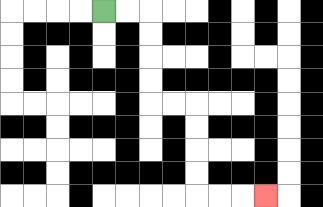{'start': '[4, 0]', 'end': '[11, 8]', 'path_directions': 'R,R,D,D,D,D,R,R,D,D,D,D,R,R,R', 'path_coordinates': '[[4, 0], [5, 0], [6, 0], [6, 1], [6, 2], [6, 3], [6, 4], [7, 4], [8, 4], [8, 5], [8, 6], [8, 7], [8, 8], [9, 8], [10, 8], [11, 8]]'}